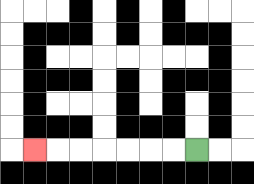{'start': '[8, 6]', 'end': '[1, 6]', 'path_directions': 'L,L,L,L,L,L,L', 'path_coordinates': '[[8, 6], [7, 6], [6, 6], [5, 6], [4, 6], [3, 6], [2, 6], [1, 6]]'}